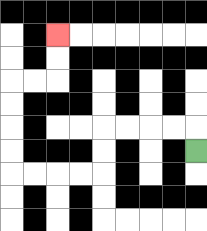{'start': '[8, 6]', 'end': '[2, 1]', 'path_directions': 'U,L,L,L,L,D,D,L,L,L,L,U,U,U,U,R,R,U,U', 'path_coordinates': '[[8, 6], [8, 5], [7, 5], [6, 5], [5, 5], [4, 5], [4, 6], [4, 7], [3, 7], [2, 7], [1, 7], [0, 7], [0, 6], [0, 5], [0, 4], [0, 3], [1, 3], [2, 3], [2, 2], [2, 1]]'}